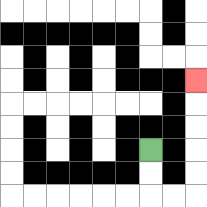{'start': '[6, 6]', 'end': '[8, 3]', 'path_directions': 'D,D,R,R,U,U,U,U,U', 'path_coordinates': '[[6, 6], [6, 7], [6, 8], [7, 8], [8, 8], [8, 7], [8, 6], [8, 5], [8, 4], [8, 3]]'}